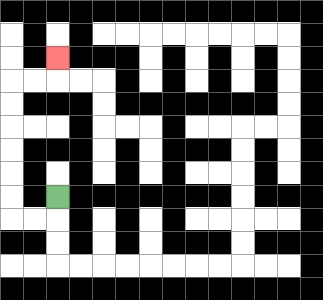{'start': '[2, 8]', 'end': '[2, 2]', 'path_directions': 'D,L,L,U,U,U,U,U,U,R,R,U', 'path_coordinates': '[[2, 8], [2, 9], [1, 9], [0, 9], [0, 8], [0, 7], [0, 6], [0, 5], [0, 4], [0, 3], [1, 3], [2, 3], [2, 2]]'}